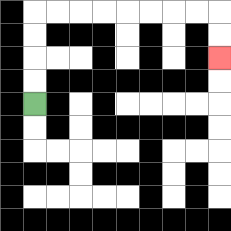{'start': '[1, 4]', 'end': '[9, 2]', 'path_directions': 'U,U,U,U,R,R,R,R,R,R,R,R,D,D', 'path_coordinates': '[[1, 4], [1, 3], [1, 2], [1, 1], [1, 0], [2, 0], [3, 0], [4, 0], [5, 0], [6, 0], [7, 0], [8, 0], [9, 0], [9, 1], [9, 2]]'}